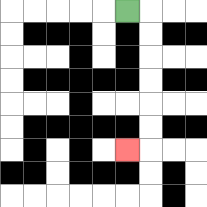{'start': '[5, 0]', 'end': '[5, 6]', 'path_directions': 'R,D,D,D,D,D,D,L', 'path_coordinates': '[[5, 0], [6, 0], [6, 1], [6, 2], [6, 3], [6, 4], [6, 5], [6, 6], [5, 6]]'}